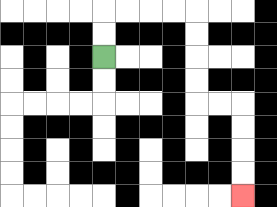{'start': '[4, 2]', 'end': '[10, 8]', 'path_directions': 'U,U,R,R,R,R,D,D,D,D,R,R,D,D,D,D', 'path_coordinates': '[[4, 2], [4, 1], [4, 0], [5, 0], [6, 0], [7, 0], [8, 0], [8, 1], [8, 2], [8, 3], [8, 4], [9, 4], [10, 4], [10, 5], [10, 6], [10, 7], [10, 8]]'}